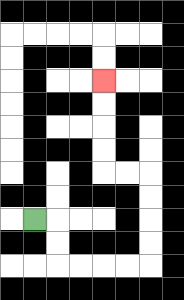{'start': '[1, 9]', 'end': '[4, 3]', 'path_directions': 'R,D,D,R,R,R,R,U,U,U,U,L,L,U,U,U,U', 'path_coordinates': '[[1, 9], [2, 9], [2, 10], [2, 11], [3, 11], [4, 11], [5, 11], [6, 11], [6, 10], [6, 9], [6, 8], [6, 7], [5, 7], [4, 7], [4, 6], [4, 5], [4, 4], [4, 3]]'}